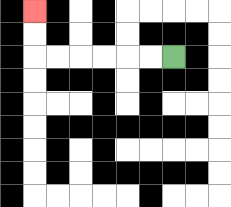{'start': '[7, 2]', 'end': '[1, 0]', 'path_directions': 'L,L,L,L,L,L,U,U', 'path_coordinates': '[[7, 2], [6, 2], [5, 2], [4, 2], [3, 2], [2, 2], [1, 2], [1, 1], [1, 0]]'}